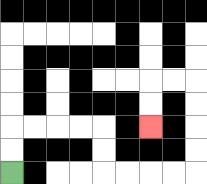{'start': '[0, 7]', 'end': '[6, 5]', 'path_directions': 'U,U,R,R,R,R,D,D,R,R,R,R,U,U,U,U,L,L,D,D', 'path_coordinates': '[[0, 7], [0, 6], [0, 5], [1, 5], [2, 5], [3, 5], [4, 5], [4, 6], [4, 7], [5, 7], [6, 7], [7, 7], [8, 7], [8, 6], [8, 5], [8, 4], [8, 3], [7, 3], [6, 3], [6, 4], [6, 5]]'}